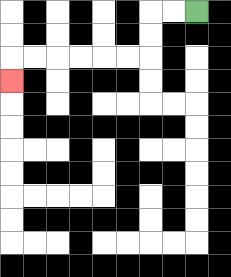{'start': '[8, 0]', 'end': '[0, 3]', 'path_directions': 'L,L,D,D,L,L,L,L,L,L,D', 'path_coordinates': '[[8, 0], [7, 0], [6, 0], [6, 1], [6, 2], [5, 2], [4, 2], [3, 2], [2, 2], [1, 2], [0, 2], [0, 3]]'}